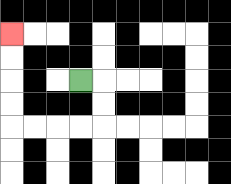{'start': '[3, 3]', 'end': '[0, 1]', 'path_directions': 'R,D,D,L,L,L,L,U,U,U,U', 'path_coordinates': '[[3, 3], [4, 3], [4, 4], [4, 5], [3, 5], [2, 5], [1, 5], [0, 5], [0, 4], [0, 3], [0, 2], [0, 1]]'}